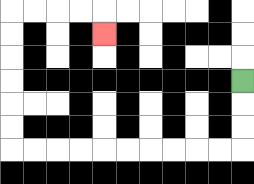{'start': '[10, 3]', 'end': '[4, 1]', 'path_directions': 'D,D,D,L,L,L,L,L,L,L,L,L,L,U,U,U,U,U,U,R,R,R,R,D', 'path_coordinates': '[[10, 3], [10, 4], [10, 5], [10, 6], [9, 6], [8, 6], [7, 6], [6, 6], [5, 6], [4, 6], [3, 6], [2, 6], [1, 6], [0, 6], [0, 5], [0, 4], [0, 3], [0, 2], [0, 1], [0, 0], [1, 0], [2, 0], [3, 0], [4, 0], [4, 1]]'}